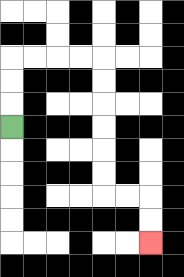{'start': '[0, 5]', 'end': '[6, 10]', 'path_directions': 'U,U,U,R,R,R,R,D,D,D,D,D,D,R,R,D,D', 'path_coordinates': '[[0, 5], [0, 4], [0, 3], [0, 2], [1, 2], [2, 2], [3, 2], [4, 2], [4, 3], [4, 4], [4, 5], [4, 6], [4, 7], [4, 8], [5, 8], [6, 8], [6, 9], [6, 10]]'}